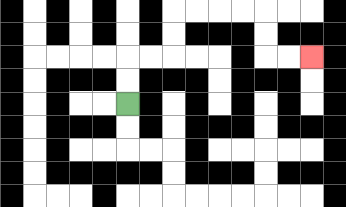{'start': '[5, 4]', 'end': '[13, 2]', 'path_directions': 'U,U,R,R,U,U,R,R,R,R,D,D,R,R', 'path_coordinates': '[[5, 4], [5, 3], [5, 2], [6, 2], [7, 2], [7, 1], [7, 0], [8, 0], [9, 0], [10, 0], [11, 0], [11, 1], [11, 2], [12, 2], [13, 2]]'}